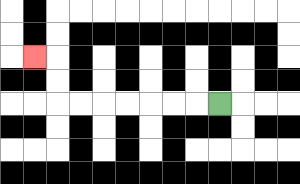{'start': '[9, 4]', 'end': '[1, 2]', 'path_directions': 'L,L,L,L,L,L,L,U,U,L', 'path_coordinates': '[[9, 4], [8, 4], [7, 4], [6, 4], [5, 4], [4, 4], [3, 4], [2, 4], [2, 3], [2, 2], [1, 2]]'}